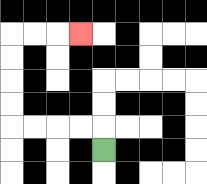{'start': '[4, 6]', 'end': '[3, 1]', 'path_directions': 'U,L,L,L,L,U,U,U,U,R,R,R', 'path_coordinates': '[[4, 6], [4, 5], [3, 5], [2, 5], [1, 5], [0, 5], [0, 4], [0, 3], [0, 2], [0, 1], [1, 1], [2, 1], [3, 1]]'}